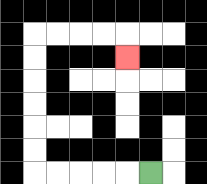{'start': '[6, 7]', 'end': '[5, 2]', 'path_directions': 'L,L,L,L,L,U,U,U,U,U,U,R,R,R,R,D', 'path_coordinates': '[[6, 7], [5, 7], [4, 7], [3, 7], [2, 7], [1, 7], [1, 6], [1, 5], [1, 4], [1, 3], [1, 2], [1, 1], [2, 1], [3, 1], [4, 1], [5, 1], [5, 2]]'}